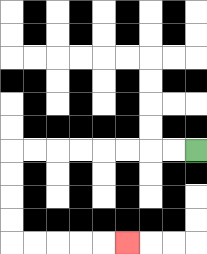{'start': '[8, 6]', 'end': '[5, 10]', 'path_directions': 'L,L,L,L,L,L,L,L,D,D,D,D,R,R,R,R,R', 'path_coordinates': '[[8, 6], [7, 6], [6, 6], [5, 6], [4, 6], [3, 6], [2, 6], [1, 6], [0, 6], [0, 7], [0, 8], [0, 9], [0, 10], [1, 10], [2, 10], [3, 10], [4, 10], [5, 10]]'}